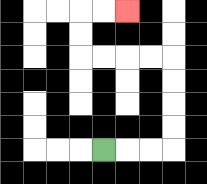{'start': '[4, 6]', 'end': '[5, 0]', 'path_directions': 'R,R,R,U,U,U,U,L,L,L,L,U,U,R,R', 'path_coordinates': '[[4, 6], [5, 6], [6, 6], [7, 6], [7, 5], [7, 4], [7, 3], [7, 2], [6, 2], [5, 2], [4, 2], [3, 2], [3, 1], [3, 0], [4, 0], [5, 0]]'}